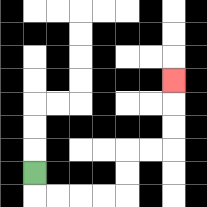{'start': '[1, 7]', 'end': '[7, 3]', 'path_directions': 'D,R,R,R,R,U,U,R,R,U,U,U', 'path_coordinates': '[[1, 7], [1, 8], [2, 8], [3, 8], [4, 8], [5, 8], [5, 7], [5, 6], [6, 6], [7, 6], [7, 5], [7, 4], [7, 3]]'}